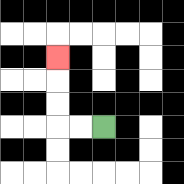{'start': '[4, 5]', 'end': '[2, 2]', 'path_directions': 'L,L,U,U,U', 'path_coordinates': '[[4, 5], [3, 5], [2, 5], [2, 4], [2, 3], [2, 2]]'}